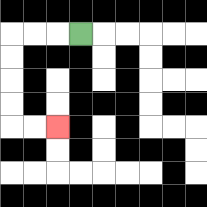{'start': '[3, 1]', 'end': '[2, 5]', 'path_directions': 'L,L,L,D,D,D,D,R,R', 'path_coordinates': '[[3, 1], [2, 1], [1, 1], [0, 1], [0, 2], [0, 3], [0, 4], [0, 5], [1, 5], [2, 5]]'}